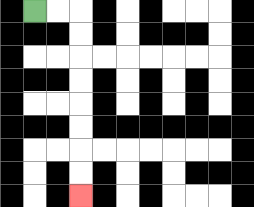{'start': '[1, 0]', 'end': '[3, 8]', 'path_directions': 'R,R,D,D,D,D,D,D,D,D', 'path_coordinates': '[[1, 0], [2, 0], [3, 0], [3, 1], [3, 2], [3, 3], [3, 4], [3, 5], [3, 6], [3, 7], [3, 8]]'}